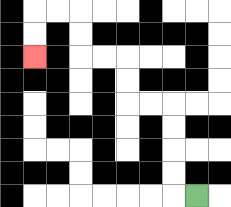{'start': '[8, 8]', 'end': '[1, 2]', 'path_directions': 'L,U,U,U,U,L,L,U,U,L,L,U,U,L,L,D,D', 'path_coordinates': '[[8, 8], [7, 8], [7, 7], [7, 6], [7, 5], [7, 4], [6, 4], [5, 4], [5, 3], [5, 2], [4, 2], [3, 2], [3, 1], [3, 0], [2, 0], [1, 0], [1, 1], [1, 2]]'}